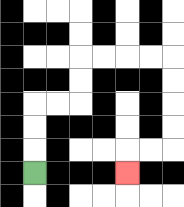{'start': '[1, 7]', 'end': '[5, 7]', 'path_directions': 'U,U,U,R,R,U,U,R,R,R,R,D,D,D,D,L,L,D', 'path_coordinates': '[[1, 7], [1, 6], [1, 5], [1, 4], [2, 4], [3, 4], [3, 3], [3, 2], [4, 2], [5, 2], [6, 2], [7, 2], [7, 3], [7, 4], [7, 5], [7, 6], [6, 6], [5, 6], [5, 7]]'}